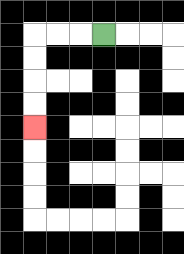{'start': '[4, 1]', 'end': '[1, 5]', 'path_directions': 'L,L,L,D,D,D,D', 'path_coordinates': '[[4, 1], [3, 1], [2, 1], [1, 1], [1, 2], [1, 3], [1, 4], [1, 5]]'}